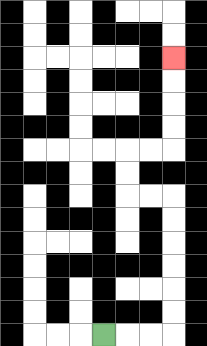{'start': '[4, 14]', 'end': '[7, 2]', 'path_directions': 'R,R,R,U,U,U,U,U,U,L,L,U,U,R,R,U,U,U,U', 'path_coordinates': '[[4, 14], [5, 14], [6, 14], [7, 14], [7, 13], [7, 12], [7, 11], [7, 10], [7, 9], [7, 8], [6, 8], [5, 8], [5, 7], [5, 6], [6, 6], [7, 6], [7, 5], [7, 4], [7, 3], [7, 2]]'}